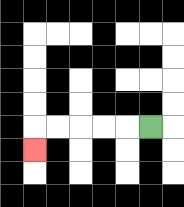{'start': '[6, 5]', 'end': '[1, 6]', 'path_directions': 'L,L,L,L,L,D', 'path_coordinates': '[[6, 5], [5, 5], [4, 5], [3, 5], [2, 5], [1, 5], [1, 6]]'}